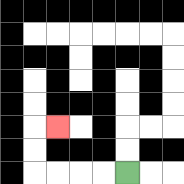{'start': '[5, 7]', 'end': '[2, 5]', 'path_directions': 'L,L,L,L,U,U,R', 'path_coordinates': '[[5, 7], [4, 7], [3, 7], [2, 7], [1, 7], [1, 6], [1, 5], [2, 5]]'}